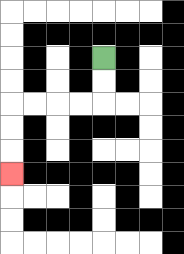{'start': '[4, 2]', 'end': '[0, 7]', 'path_directions': 'D,D,L,L,L,L,D,D,D', 'path_coordinates': '[[4, 2], [4, 3], [4, 4], [3, 4], [2, 4], [1, 4], [0, 4], [0, 5], [0, 6], [0, 7]]'}